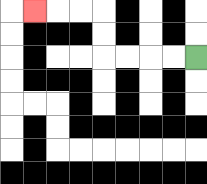{'start': '[8, 2]', 'end': '[1, 0]', 'path_directions': 'L,L,L,L,U,U,L,L,L', 'path_coordinates': '[[8, 2], [7, 2], [6, 2], [5, 2], [4, 2], [4, 1], [4, 0], [3, 0], [2, 0], [1, 0]]'}